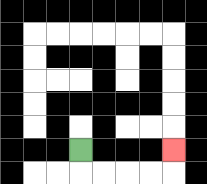{'start': '[3, 6]', 'end': '[7, 6]', 'path_directions': 'D,R,R,R,R,U', 'path_coordinates': '[[3, 6], [3, 7], [4, 7], [5, 7], [6, 7], [7, 7], [7, 6]]'}